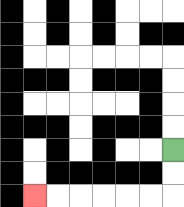{'start': '[7, 6]', 'end': '[1, 8]', 'path_directions': 'D,D,L,L,L,L,L,L', 'path_coordinates': '[[7, 6], [7, 7], [7, 8], [6, 8], [5, 8], [4, 8], [3, 8], [2, 8], [1, 8]]'}